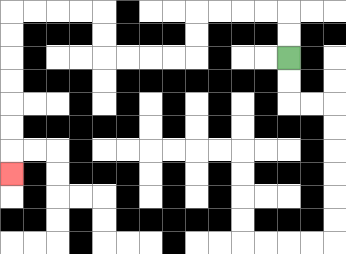{'start': '[12, 2]', 'end': '[0, 7]', 'path_directions': 'U,U,L,L,L,L,D,D,L,L,L,L,U,U,L,L,L,L,D,D,D,D,D,D,D', 'path_coordinates': '[[12, 2], [12, 1], [12, 0], [11, 0], [10, 0], [9, 0], [8, 0], [8, 1], [8, 2], [7, 2], [6, 2], [5, 2], [4, 2], [4, 1], [4, 0], [3, 0], [2, 0], [1, 0], [0, 0], [0, 1], [0, 2], [0, 3], [0, 4], [0, 5], [0, 6], [0, 7]]'}